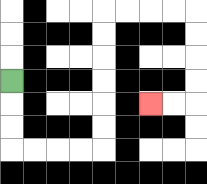{'start': '[0, 3]', 'end': '[6, 4]', 'path_directions': 'D,D,D,R,R,R,R,U,U,U,U,U,U,R,R,R,R,D,D,D,D,L,L', 'path_coordinates': '[[0, 3], [0, 4], [0, 5], [0, 6], [1, 6], [2, 6], [3, 6], [4, 6], [4, 5], [4, 4], [4, 3], [4, 2], [4, 1], [4, 0], [5, 0], [6, 0], [7, 0], [8, 0], [8, 1], [8, 2], [8, 3], [8, 4], [7, 4], [6, 4]]'}